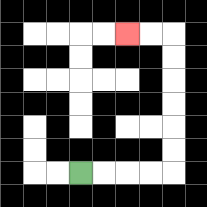{'start': '[3, 7]', 'end': '[5, 1]', 'path_directions': 'R,R,R,R,U,U,U,U,U,U,L,L', 'path_coordinates': '[[3, 7], [4, 7], [5, 7], [6, 7], [7, 7], [7, 6], [7, 5], [7, 4], [7, 3], [7, 2], [7, 1], [6, 1], [5, 1]]'}